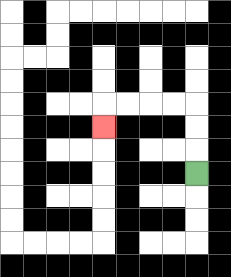{'start': '[8, 7]', 'end': '[4, 5]', 'path_directions': 'U,U,U,L,L,L,L,D', 'path_coordinates': '[[8, 7], [8, 6], [8, 5], [8, 4], [7, 4], [6, 4], [5, 4], [4, 4], [4, 5]]'}